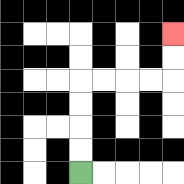{'start': '[3, 7]', 'end': '[7, 1]', 'path_directions': 'U,U,U,U,R,R,R,R,U,U', 'path_coordinates': '[[3, 7], [3, 6], [3, 5], [3, 4], [3, 3], [4, 3], [5, 3], [6, 3], [7, 3], [7, 2], [7, 1]]'}